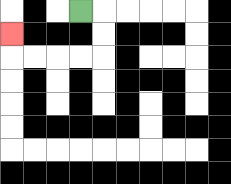{'start': '[3, 0]', 'end': '[0, 1]', 'path_directions': 'R,D,D,L,L,L,L,U', 'path_coordinates': '[[3, 0], [4, 0], [4, 1], [4, 2], [3, 2], [2, 2], [1, 2], [0, 2], [0, 1]]'}